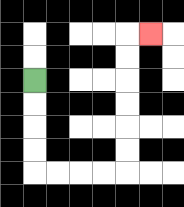{'start': '[1, 3]', 'end': '[6, 1]', 'path_directions': 'D,D,D,D,R,R,R,R,U,U,U,U,U,U,R', 'path_coordinates': '[[1, 3], [1, 4], [1, 5], [1, 6], [1, 7], [2, 7], [3, 7], [4, 7], [5, 7], [5, 6], [5, 5], [5, 4], [5, 3], [5, 2], [5, 1], [6, 1]]'}